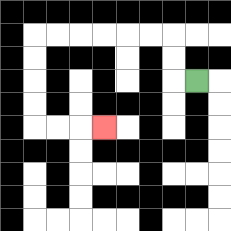{'start': '[8, 3]', 'end': '[4, 5]', 'path_directions': 'L,U,U,L,L,L,L,L,L,D,D,D,D,R,R,R', 'path_coordinates': '[[8, 3], [7, 3], [7, 2], [7, 1], [6, 1], [5, 1], [4, 1], [3, 1], [2, 1], [1, 1], [1, 2], [1, 3], [1, 4], [1, 5], [2, 5], [3, 5], [4, 5]]'}